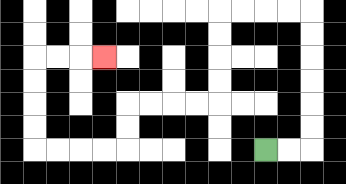{'start': '[11, 6]', 'end': '[4, 2]', 'path_directions': 'R,R,U,U,U,U,U,U,L,L,L,L,D,D,D,D,L,L,L,L,D,D,L,L,L,L,U,U,U,U,R,R,R', 'path_coordinates': '[[11, 6], [12, 6], [13, 6], [13, 5], [13, 4], [13, 3], [13, 2], [13, 1], [13, 0], [12, 0], [11, 0], [10, 0], [9, 0], [9, 1], [9, 2], [9, 3], [9, 4], [8, 4], [7, 4], [6, 4], [5, 4], [5, 5], [5, 6], [4, 6], [3, 6], [2, 6], [1, 6], [1, 5], [1, 4], [1, 3], [1, 2], [2, 2], [3, 2], [4, 2]]'}